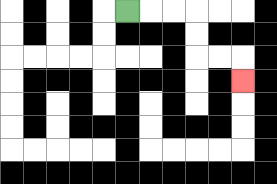{'start': '[5, 0]', 'end': '[10, 3]', 'path_directions': 'R,R,R,D,D,R,R,D', 'path_coordinates': '[[5, 0], [6, 0], [7, 0], [8, 0], [8, 1], [8, 2], [9, 2], [10, 2], [10, 3]]'}